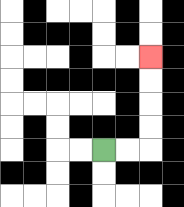{'start': '[4, 6]', 'end': '[6, 2]', 'path_directions': 'R,R,U,U,U,U', 'path_coordinates': '[[4, 6], [5, 6], [6, 6], [6, 5], [6, 4], [6, 3], [6, 2]]'}